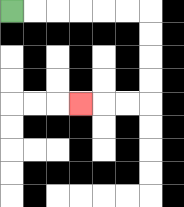{'start': '[0, 0]', 'end': '[3, 4]', 'path_directions': 'R,R,R,R,R,R,D,D,D,D,L,L,L', 'path_coordinates': '[[0, 0], [1, 0], [2, 0], [3, 0], [4, 0], [5, 0], [6, 0], [6, 1], [6, 2], [6, 3], [6, 4], [5, 4], [4, 4], [3, 4]]'}